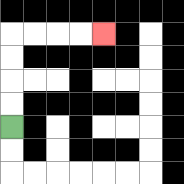{'start': '[0, 5]', 'end': '[4, 1]', 'path_directions': 'U,U,U,U,R,R,R,R', 'path_coordinates': '[[0, 5], [0, 4], [0, 3], [0, 2], [0, 1], [1, 1], [2, 1], [3, 1], [4, 1]]'}